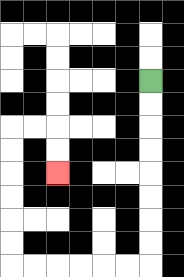{'start': '[6, 3]', 'end': '[2, 7]', 'path_directions': 'D,D,D,D,D,D,D,D,L,L,L,L,L,L,U,U,U,U,U,U,R,R,D,D', 'path_coordinates': '[[6, 3], [6, 4], [6, 5], [6, 6], [6, 7], [6, 8], [6, 9], [6, 10], [6, 11], [5, 11], [4, 11], [3, 11], [2, 11], [1, 11], [0, 11], [0, 10], [0, 9], [0, 8], [0, 7], [0, 6], [0, 5], [1, 5], [2, 5], [2, 6], [2, 7]]'}